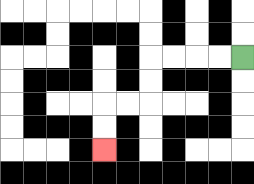{'start': '[10, 2]', 'end': '[4, 6]', 'path_directions': 'L,L,L,L,D,D,L,L,D,D', 'path_coordinates': '[[10, 2], [9, 2], [8, 2], [7, 2], [6, 2], [6, 3], [6, 4], [5, 4], [4, 4], [4, 5], [4, 6]]'}